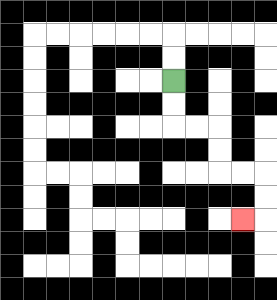{'start': '[7, 3]', 'end': '[10, 9]', 'path_directions': 'D,D,R,R,D,D,R,R,D,D,L', 'path_coordinates': '[[7, 3], [7, 4], [7, 5], [8, 5], [9, 5], [9, 6], [9, 7], [10, 7], [11, 7], [11, 8], [11, 9], [10, 9]]'}